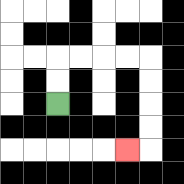{'start': '[2, 4]', 'end': '[5, 6]', 'path_directions': 'U,U,R,R,R,R,D,D,D,D,L', 'path_coordinates': '[[2, 4], [2, 3], [2, 2], [3, 2], [4, 2], [5, 2], [6, 2], [6, 3], [6, 4], [6, 5], [6, 6], [5, 6]]'}